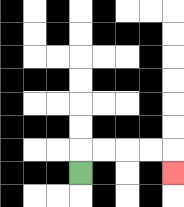{'start': '[3, 7]', 'end': '[7, 7]', 'path_directions': 'U,R,R,R,R,D', 'path_coordinates': '[[3, 7], [3, 6], [4, 6], [5, 6], [6, 6], [7, 6], [7, 7]]'}